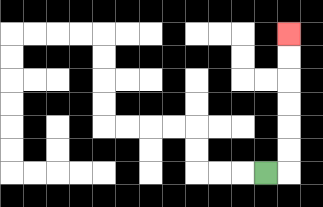{'start': '[11, 7]', 'end': '[12, 1]', 'path_directions': 'R,U,U,U,U,U,U', 'path_coordinates': '[[11, 7], [12, 7], [12, 6], [12, 5], [12, 4], [12, 3], [12, 2], [12, 1]]'}